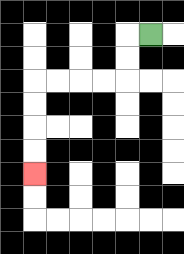{'start': '[6, 1]', 'end': '[1, 7]', 'path_directions': 'L,D,D,L,L,L,L,D,D,D,D', 'path_coordinates': '[[6, 1], [5, 1], [5, 2], [5, 3], [4, 3], [3, 3], [2, 3], [1, 3], [1, 4], [1, 5], [1, 6], [1, 7]]'}